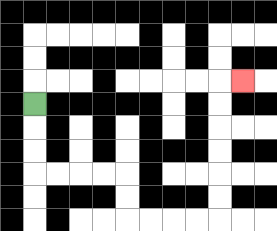{'start': '[1, 4]', 'end': '[10, 3]', 'path_directions': 'D,D,D,R,R,R,R,D,D,R,R,R,R,U,U,U,U,U,U,R', 'path_coordinates': '[[1, 4], [1, 5], [1, 6], [1, 7], [2, 7], [3, 7], [4, 7], [5, 7], [5, 8], [5, 9], [6, 9], [7, 9], [8, 9], [9, 9], [9, 8], [9, 7], [9, 6], [9, 5], [9, 4], [9, 3], [10, 3]]'}